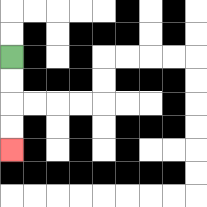{'start': '[0, 2]', 'end': '[0, 6]', 'path_directions': 'D,D,D,D', 'path_coordinates': '[[0, 2], [0, 3], [0, 4], [0, 5], [0, 6]]'}